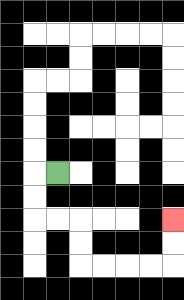{'start': '[2, 7]', 'end': '[7, 9]', 'path_directions': 'L,D,D,R,R,D,D,R,R,R,R,U,U', 'path_coordinates': '[[2, 7], [1, 7], [1, 8], [1, 9], [2, 9], [3, 9], [3, 10], [3, 11], [4, 11], [5, 11], [6, 11], [7, 11], [7, 10], [7, 9]]'}